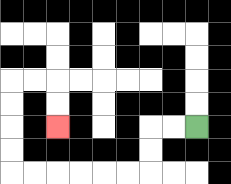{'start': '[8, 5]', 'end': '[2, 5]', 'path_directions': 'L,L,D,D,L,L,L,L,L,L,U,U,U,U,R,R,D,D', 'path_coordinates': '[[8, 5], [7, 5], [6, 5], [6, 6], [6, 7], [5, 7], [4, 7], [3, 7], [2, 7], [1, 7], [0, 7], [0, 6], [0, 5], [0, 4], [0, 3], [1, 3], [2, 3], [2, 4], [2, 5]]'}